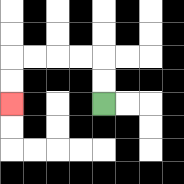{'start': '[4, 4]', 'end': '[0, 4]', 'path_directions': 'U,U,L,L,L,L,D,D', 'path_coordinates': '[[4, 4], [4, 3], [4, 2], [3, 2], [2, 2], [1, 2], [0, 2], [0, 3], [0, 4]]'}